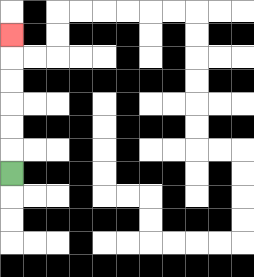{'start': '[0, 7]', 'end': '[0, 1]', 'path_directions': 'U,U,U,U,U,U', 'path_coordinates': '[[0, 7], [0, 6], [0, 5], [0, 4], [0, 3], [0, 2], [0, 1]]'}